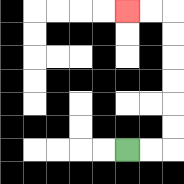{'start': '[5, 6]', 'end': '[5, 0]', 'path_directions': 'R,R,U,U,U,U,U,U,L,L', 'path_coordinates': '[[5, 6], [6, 6], [7, 6], [7, 5], [7, 4], [7, 3], [7, 2], [7, 1], [7, 0], [6, 0], [5, 0]]'}